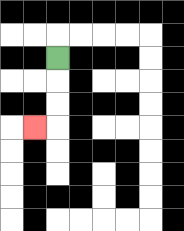{'start': '[2, 2]', 'end': '[1, 5]', 'path_directions': 'D,D,D,L', 'path_coordinates': '[[2, 2], [2, 3], [2, 4], [2, 5], [1, 5]]'}